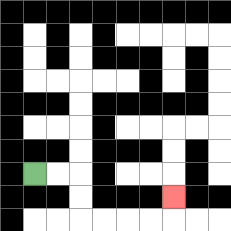{'start': '[1, 7]', 'end': '[7, 8]', 'path_directions': 'R,R,D,D,R,R,R,R,U', 'path_coordinates': '[[1, 7], [2, 7], [3, 7], [3, 8], [3, 9], [4, 9], [5, 9], [6, 9], [7, 9], [7, 8]]'}